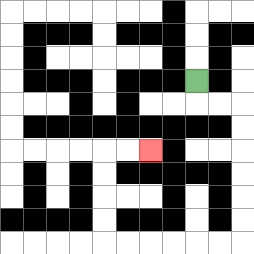{'start': '[8, 3]', 'end': '[6, 6]', 'path_directions': 'D,R,R,D,D,D,D,D,D,L,L,L,L,L,L,U,U,U,U,R,R', 'path_coordinates': '[[8, 3], [8, 4], [9, 4], [10, 4], [10, 5], [10, 6], [10, 7], [10, 8], [10, 9], [10, 10], [9, 10], [8, 10], [7, 10], [6, 10], [5, 10], [4, 10], [4, 9], [4, 8], [4, 7], [4, 6], [5, 6], [6, 6]]'}